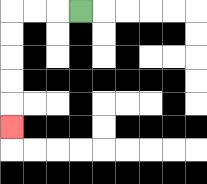{'start': '[3, 0]', 'end': '[0, 5]', 'path_directions': 'L,L,L,D,D,D,D,D', 'path_coordinates': '[[3, 0], [2, 0], [1, 0], [0, 0], [0, 1], [0, 2], [0, 3], [0, 4], [0, 5]]'}